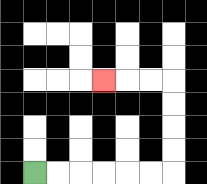{'start': '[1, 7]', 'end': '[4, 3]', 'path_directions': 'R,R,R,R,R,R,U,U,U,U,L,L,L', 'path_coordinates': '[[1, 7], [2, 7], [3, 7], [4, 7], [5, 7], [6, 7], [7, 7], [7, 6], [7, 5], [7, 4], [7, 3], [6, 3], [5, 3], [4, 3]]'}